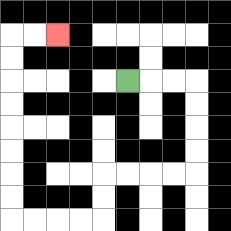{'start': '[5, 3]', 'end': '[2, 1]', 'path_directions': 'R,R,R,D,D,D,D,L,L,L,L,D,D,L,L,L,L,U,U,U,U,U,U,U,U,R,R', 'path_coordinates': '[[5, 3], [6, 3], [7, 3], [8, 3], [8, 4], [8, 5], [8, 6], [8, 7], [7, 7], [6, 7], [5, 7], [4, 7], [4, 8], [4, 9], [3, 9], [2, 9], [1, 9], [0, 9], [0, 8], [0, 7], [0, 6], [0, 5], [0, 4], [0, 3], [0, 2], [0, 1], [1, 1], [2, 1]]'}